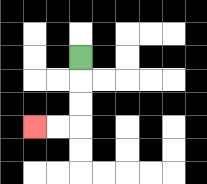{'start': '[3, 2]', 'end': '[1, 5]', 'path_directions': 'D,D,D,L,L', 'path_coordinates': '[[3, 2], [3, 3], [3, 4], [3, 5], [2, 5], [1, 5]]'}